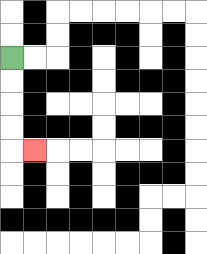{'start': '[0, 2]', 'end': '[1, 6]', 'path_directions': 'D,D,D,D,R', 'path_coordinates': '[[0, 2], [0, 3], [0, 4], [0, 5], [0, 6], [1, 6]]'}